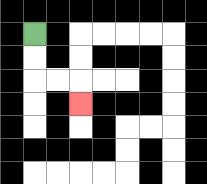{'start': '[1, 1]', 'end': '[3, 4]', 'path_directions': 'D,D,R,R,D', 'path_coordinates': '[[1, 1], [1, 2], [1, 3], [2, 3], [3, 3], [3, 4]]'}